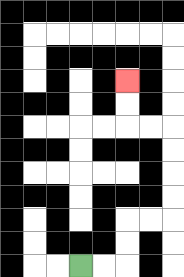{'start': '[3, 11]', 'end': '[5, 3]', 'path_directions': 'R,R,U,U,R,R,U,U,U,U,L,L,U,U', 'path_coordinates': '[[3, 11], [4, 11], [5, 11], [5, 10], [5, 9], [6, 9], [7, 9], [7, 8], [7, 7], [7, 6], [7, 5], [6, 5], [5, 5], [5, 4], [5, 3]]'}